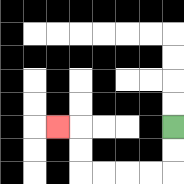{'start': '[7, 5]', 'end': '[2, 5]', 'path_directions': 'D,D,L,L,L,L,U,U,L', 'path_coordinates': '[[7, 5], [7, 6], [7, 7], [6, 7], [5, 7], [4, 7], [3, 7], [3, 6], [3, 5], [2, 5]]'}